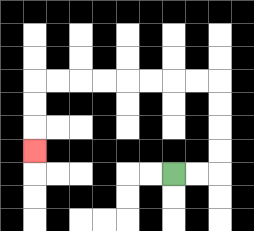{'start': '[7, 7]', 'end': '[1, 6]', 'path_directions': 'R,R,U,U,U,U,L,L,L,L,L,L,L,L,D,D,D', 'path_coordinates': '[[7, 7], [8, 7], [9, 7], [9, 6], [9, 5], [9, 4], [9, 3], [8, 3], [7, 3], [6, 3], [5, 3], [4, 3], [3, 3], [2, 3], [1, 3], [1, 4], [1, 5], [1, 6]]'}